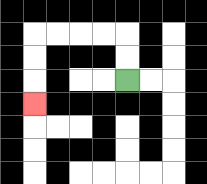{'start': '[5, 3]', 'end': '[1, 4]', 'path_directions': 'U,U,L,L,L,L,D,D,D', 'path_coordinates': '[[5, 3], [5, 2], [5, 1], [4, 1], [3, 1], [2, 1], [1, 1], [1, 2], [1, 3], [1, 4]]'}